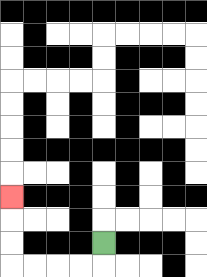{'start': '[4, 10]', 'end': '[0, 8]', 'path_directions': 'D,L,L,L,L,U,U,U', 'path_coordinates': '[[4, 10], [4, 11], [3, 11], [2, 11], [1, 11], [0, 11], [0, 10], [0, 9], [0, 8]]'}